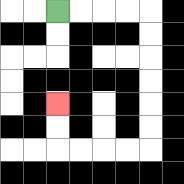{'start': '[2, 0]', 'end': '[2, 4]', 'path_directions': 'R,R,R,R,D,D,D,D,D,D,L,L,L,L,U,U', 'path_coordinates': '[[2, 0], [3, 0], [4, 0], [5, 0], [6, 0], [6, 1], [6, 2], [6, 3], [6, 4], [6, 5], [6, 6], [5, 6], [4, 6], [3, 6], [2, 6], [2, 5], [2, 4]]'}